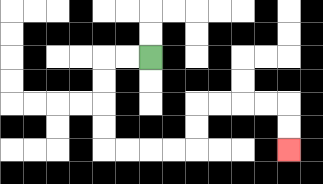{'start': '[6, 2]', 'end': '[12, 6]', 'path_directions': 'L,L,D,D,D,D,R,R,R,R,U,U,R,R,R,R,D,D', 'path_coordinates': '[[6, 2], [5, 2], [4, 2], [4, 3], [4, 4], [4, 5], [4, 6], [5, 6], [6, 6], [7, 6], [8, 6], [8, 5], [8, 4], [9, 4], [10, 4], [11, 4], [12, 4], [12, 5], [12, 6]]'}